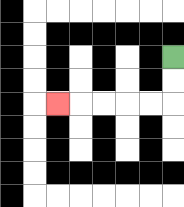{'start': '[7, 2]', 'end': '[2, 4]', 'path_directions': 'D,D,L,L,L,L,L', 'path_coordinates': '[[7, 2], [7, 3], [7, 4], [6, 4], [5, 4], [4, 4], [3, 4], [2, 4]]'}